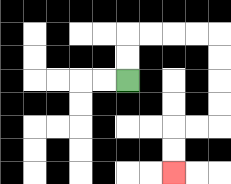{'start': '[5, 3]', 'end': '[7, 7]', 'path_directions': 'U,U,R,R,R,R,D,D,D,D,L,L,D,D', 'path_coordinates': '[[5, 3], [5, 2], [5, 1], [6, 1], [7, 1], [8, 1], [9, 1], [9, 2], [9, 3], [9, 4], [9, 5], [8, 5], [7, 5], [7, 6], [7, 7]]'}